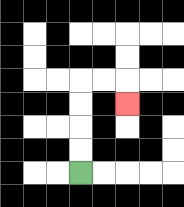{'start': '[3, 7]', 'end': '[5, 4]', 'path_directions': 'U,U,U,U,R,R,D', 'path_coordinates': '[[3, 7], [3, 6], [3, 5], [3, 4], [3, 3], [4, 3], [5, 3], [5, 4]]'}